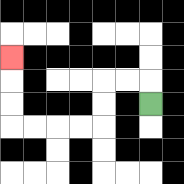{'start': '[6, 4]', 'end': '[0, 2]', 'path_directions': 'U,L,L,D,D,L,L,L,L,U,U,U', 'path_coordinates': '[[6, 4], [6, 3], [5, 3], [4, 3], [4, 4], [4, 5], [3, 5], [2, 5], [1, 5], [0, 5], [0, 4], [0, 3], [0, 2]]'}